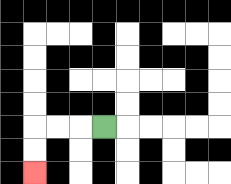{'start': '[4, 5]', 'end': '[1, 7]', 'path_directions': 'L,L,L,D,D', 'path_coordinates': '[[4, 5], [3, 5], [2, 5], [1, 5], [1, 6], [1, 7]]'}